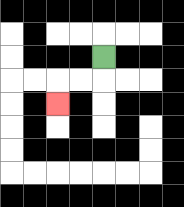{'start': '[4, 2]', 'end': '[2, 4]', 'path_directions': 'D,L,L,D', 'path_coordinates': '[[4, 2], [4, 3], [3, 3], [2, 3], [2, 4]]'}